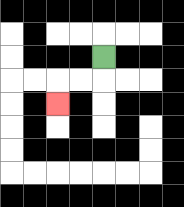{'start': '[4, 2]', 'end': '[2, 4]', 'path_directions': 'D,L,L,D', 'path_coordinates': '[[4, 2], [4, 3], [3, 3], [2, 3], [2, 4]]'}